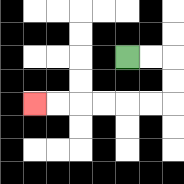{'start': '[5, 2]', 'end': '[1, 4]', 'path_directions': 'R,R,D,D,L,L,L,L,L,L', 'path_coordinates': '[[5, 2], [6, 2], [7, 2], [7, 3], [7, 4], [6, 4], [5, 4], [4, 4], [3, 4], [2, 4], [1, 4]]'}